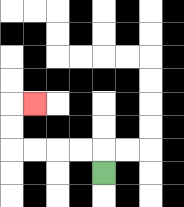{'start': '[4, 7]', 'end': '[1, 4]', 'path_directions': 'U,L,L,L,L,U,U,R', 'path_coordinates': '[[4, 7], [4, 6], [3, 6], [2, 6], [1, 6], [0, 6], [0, 5], [0, 4], [1, 4]]'}